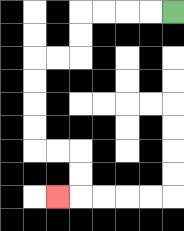{'start': '[7, 0]', 'end': '[2, 8]', 'path_directions': 'L,L,L,L,D,D,L,L,D,D,D,D,R,R,D,D,L', 'path_coordinates': '[[7, 0], [6, 0], [5, 0], [4, 0], [3, 0], [3, 1], [3, 2], [2, 2], [1, 2], [1, 3], [1, 4], [1, 5], [1, 6], [2, 6], [3, 6], [3, 7], [3, 8], [2, 8]]'}